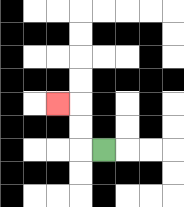{'start': '[4, 6]', 'end': '[2, 4]', 'path_directions': 'L,U,U,L', 'path_coordinates': '[[4, 6], [3, 6], [3, 5], [3, 4], [2, 4]]'}